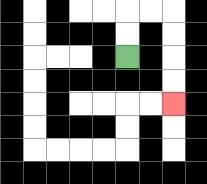{'start': '[5, 2]', 'end': '[7, 4]', 'path_directions': 'U,U,R,R,D,D,D,D', 'path_coordinates': '[[5, 2], [5, 1], [5, 0], [6, 0], [7, 0], [7, 1], [7, 2], [7, 3], [7, 4]]'}